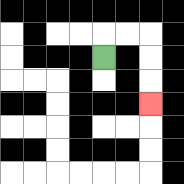{'start': '[4, 2]', 'end': '[6, 4]', 'path_directions': 'U,R,R,D,D,D', 'path_coordinates': '[[4, 2], [4, 1], [5, 1], [6, 1], [6, 2], [6, 3], [6, 4]]'}